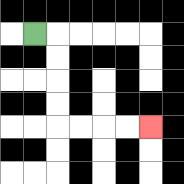{'start': '[1, 1]', 'end': '[6, 5]', 'path_directions': 'R,D,D,D,D,R,R,R,R', 'path_coordinates': '[[1, 1], [2, 1], [2, 2], [2, 3], [2, 4], [2, 5], [3, 5], [4, 5], [5, 5], [6, 5]]'}